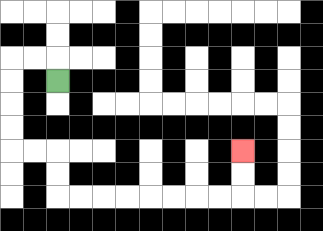{'start': '[2, 3]', 'end': '[10, 6]', 'path_directions': 'U,L,L,D,D,D,D,R,R,D,D,R,R,R,R,R,R,R,R,U,U', 'path_coordinates': '[[2, 3], [2, 2], [1, 2], [0, 2], [0, 3], [0, 4], [0, 5], [0, 6], [1, 6], [2, 6], [2, 7], [2, 8], [3, 8], [4, 8], [5, 8], [6, 8], [7, 8], [8, 8], [9, 8], [10, 8], [10, 7], [10, 6]]'}